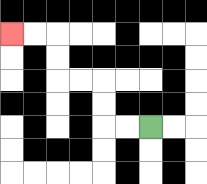{'start': '[6, 5]', 'end': '[0, 1]', 'path_directions': 'L,L,U,U,L,L,U,U,L,L', 'path_coordinates': '[[6, 5], [5, 5], [4, 5], [4, 4], [4, 3], [3, 3], [2, 3], [2, 2], [2, 1], [1, 1], [0, 1]]'}